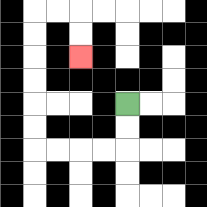{'start': '[5, 4]', 'end': '[3, 2]', 'path_directions': 'D,D,L,L,L,L,U,U,U,U,U,U,R,R,D,D', 'path_coordinates': '[[5, 4], [5, 5], [5, 6], [4, 6], [3, 6], [2, 6], [1, 6], [1, 5], [1, 4], [1, 3], [1, 2], [1, 1], [1, 0], [2, 0], [3, 0], [3, 1], [3, 2]]'}